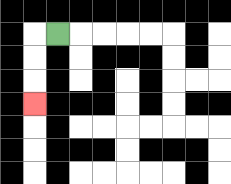{'start': '[2, 1]', 'end': '[1, 4]', 'path_directions': 'L,D,D,D', 'path_coordinates': '[[2, 1], [1, 1], [1, 2], [1, 3], [1, 4]]'}